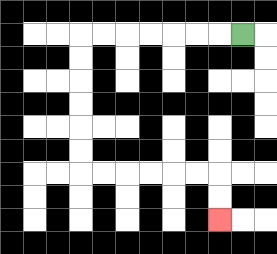{'start': '[10, 1]', 'end': '[9, 9]', 'path_directions': 'L,L,L,L,L,L,L,D,D,D,D,D,D,R,R,R,R,R,R,D,D', 'path_coordinates': '[[10, 1], [9, 1], [8, 1], [7, 1], [6, 1], [5, 1], [4, 1], [3, 1], [3, 2], [3, 3], [3, 4], [3, 5], [3, 6], [3, 7], [4, 7], [5, 7], [6, 7], [7, 7], [8, 7], [9, 7], [9, 8], [9, 9]]'}